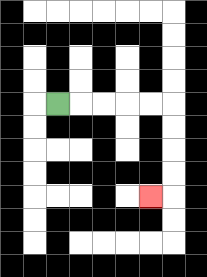{'start': '[2, 4]', 'end': '[6, 8]', 'path_directions': 'R,R,R,R,R,D,D,D,D,L', 'path_coordinates': '[[2, 4], [3, 4], [4, 4], [5, 4], [6, 4], [7, 4], [7, 5], [7, 6], [7, 7], [7, 8], [6, 8]]'}